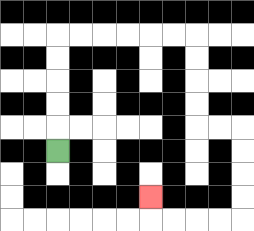{'start': '[2, 6]', 'end': '[6, 8]', 'path_directions': 'U,U,U,U,U,R,R,R,R,R,R,D,D,D,D,R,R,D,D,D,D,L,L,L,L,U', 'path_coordinates': '[[2, 6], [2, 5], [2, 4], [2, 3], [2, 2], [2, 1], [3, 1], [4, 1], [5, 1], [6, 1], [7, 1], [8, 1], [8, 2], [8, 3], [8, 4], [8, 5], [9, 5], [10, 5], [10, 6], [10, 7], [10, 8], [10, 9], [9, 9], [8, 9], [7, 9], [6, 9], [6, 8]]'}